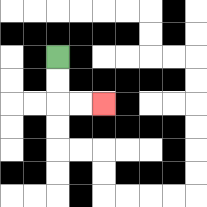{'start': '[2, 2]', 'end': '[4, 4]', 'path_directions': 'D,D,R,R', 'path_coordinates': '[[2, 2], [2, 3], [2, 4], [3, 4], [4, 4]]'}